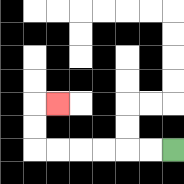{'start': '[7, 6]', 'end': '[2, 4]', 'path_directions': 'L,L,L,L,L,L,U,U,R', 'path_coordinates': '[[7, 6], [6, 6], [5, 6], [4, 6], [3, 6], [2, 6], [1, 6], [1, 5], [1, 4], [2, 4]]'}